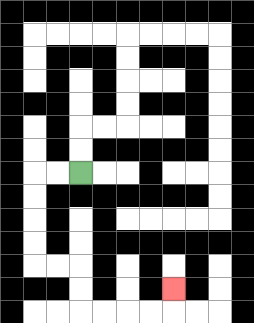{'start': '[3, 7]', 'end': '[7, 12]', 'path_directions': 'L,L,D,D,D,D,R,R,D,D,R,R,R,R,U', 'path_coordinates': '[[3, 7], [2, 7], [1, 7], [1, 8], [1, 9], [1, 10], [1, 11], [2, 11], [3, 11], [3, 12], [3, 13], [4, 13], [5, 13], [6, 13], [7, 13], [7, 12]]'}